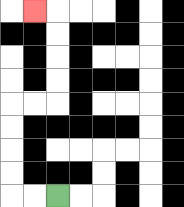{'start': '[2, 8]', 'end': '[1, 0]', 'path_directions': 'L,L,U,U,U,U,R,R,U,U,U,U,L', 'path_coordinates': '[[2, 8], [1, 8], [0, 8], [0, 7], [0, 6], [0, 5], [0, 4], [1, 4], [2, 4], [2, 3], [2, 2], [2, 1], [2, 0], [1, 0]]'}